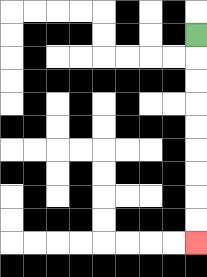{'start': '[8, 1]', 'end': '[8, 10]', 'path_directions': 'D,D,D,D,D,D,D,D,D', 'path_coordinates': '[[8, 1], [8, 2], [8, 3], [8, 4], [8, 5], [8, 6], [8, 7], [8, 8], [8, 9], [8, 10]]'}